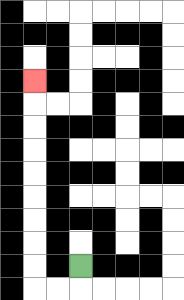{'start': '[3, 11]', 'end': '[1, 3]', 'path_directions': 'D,L,L,U,U,U,U,U,U,U,U,U', 'path_coordinates': '[[3, 11], [3, 12], [2, 12], [1, 12], [1, 11], [1, 10], [1, 9], [1, 8], [1, 7], [1, 6], [1, 5], [1, 4], [1, 3]]'}